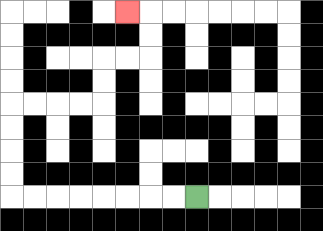{'start': '[8, 8]', 'end': '[5, 0]', 'path_directions': 'L,L,L,L,L,L,L,L,U,U,U,U,R,R,R,R,U,U,R,R,U,U,L', 'path_coordinates': '[[8, 8], [7, 8], [6, 8], [5, 8], [4, 8], [3, 8], [2, 8], [1, 8], [0, 8], [0, 7], [0, 6], [0, 5], [0, 4], [1, 4], [2, 4], [3, 4], [4, 4], [4, 3], [4, 2], [5, 2], [6, 2], [6, 1], [6, 0], [5, 0]]'}